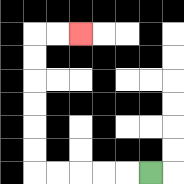{'start': '[6, 7]', 'end': '[3, 1]', 'path_directions': 'L,L,L,L,L,U,U,U,U,U,U,R,R', 'path_coordinates': '[[6, 7], [5, 7], [4, 7], [3, 7], [2, 7], [1, 7], [1, 6], [1, 5], [1, 4], [1, 3], [1, 2], [1, 1], [2, 1], [3, 1]]'}